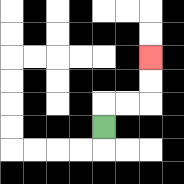{'start': '[4, 5]', 'end': '[6, 2]', 'path_directions': 'U,R,R,U,U', 'path_coordinates': '[[4, 5], [4, 4], [5, 4], [6, 4], [6, 3], [6, 2]]'}